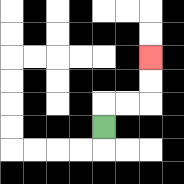{'start': '[4, 5]', 'end': '[6, 2]', 'path_directions': 'U,R,R,U,U', 'path_coordinates': '[[4, 5], [4, 4], [5, 4], [6, 4], [6, 3], [6, 2]]'}